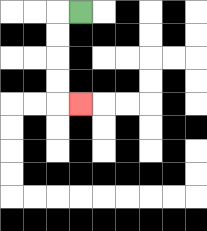{'start': '[3, 0]', 'end': '[3, 4]', 'path_directions': 'L,D,D,D,D,R', 'path_coordinates': '[[3, 0], [2, 0], [2, 1], [2, 2], [2, 3], [2, 4], [3, 4]]'}